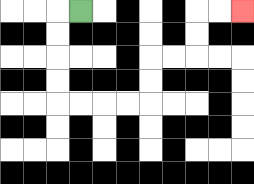{'start': '[3, 0]', 'end': '[10, 0]', 'path_directions': 'L,D,D,D,D,R,R,R,R,U,U,R,R,U,U,R,R', 'path_coordinates': '[[3, 0], [2, 0], [2, 1], [2, 2], [2, 3], [2, 4], [3, 4], [4, 4], [5, 4], [6, 4], [6, 3], [6, 2], [7, 2], [8, 2], [8, 1], [8, 0], [9, 0], [10, 0]]'}